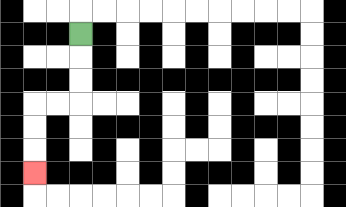{'start': '[3, 1]', 'end': '[1, 7]', 'path_directions': 'D,D,D,L,L,D,D,D', 'path_coordinates': '[[3, 1], [3, 2], [3, 3], [3, 4], [2, 4], [1, 4], [1, 5], [1, 6], [1, 7]]'}